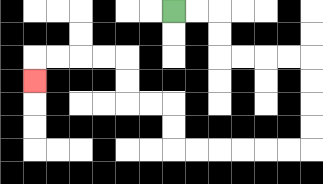{'start': '[7, 0]', 'end': '[1, 3]', 'path_directions': 'R,R,D,D,R,R,R,R,D,D,D,D,L,L,L,L,L,L,U,U,L,L,U,U,L,L,L,L,D', 'path_coordinates': '[[7, 0], [8, 0], [9, 0], [9, 1], [9, 2], [10, 2], [11, 2], [12, 2], [13, 2], [13, 3], [13, 4], [13, 5], [13, 6], [12, 6], [11, 6], [10, 6], [9, 6], [8, 6], [7, 6], [7, 5], [7, 4], [6, 4], [5, 4], [5, 3], [5, 2], [4, 2], [3, 2], [2, 2], [1, 2], [1, 3]]'}